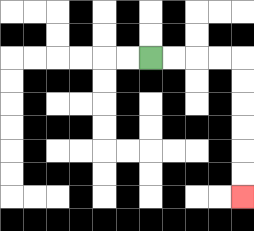{'start': '[6, 2]', 'end': '[10, 8]', 'path_directions': 'R,R,R,R,D,D,D,D,D,D', 'path_coordinates': '[[6, 2], [7, 2], [8, 2], [9, 2], [10, 2], [10, 3], [10, 4], [10, 5], [10, 6], [10, 7], [10, 8]]'}